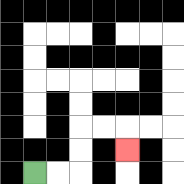{'start': '[1, 7]', 'end': '[5, 6]', 'path_directions': 'R,R,U,U,R,R,D', 'path_coordinates': '[[1, 7], [2, 7], [3, 7], [3, 6], [3, 5], [4, 5], [5, 5], [5, 6]]'}